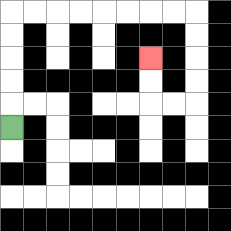{'start': '[0, 5]', 'end': '[6, 2]', 'path_directions': 'U,U,U,U,U,R,R,R,R,R,R,R,R,D,D,D,D,L,L,U,U', 'path_coordinates': '[[0, 5], [0, 4], [0, 3], [0, 2], [0, 1], [0, 0], [1, 0], [2, 0], [3, 0], [4, 0], [5, 0], [6, 0], [7, 0], [8, 0], [8, 1], [8, 2], [8, 3], [8, 4], [7, 4], [6, 4], [6, 3], [6, 2]]'}